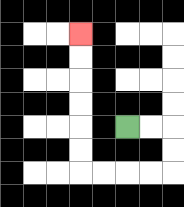{'start': '[5, 5]', 'end': '[3, 1]', 'path_directions': 'R,R,D,D,L,L,L,L,U,U,U,U,U,U', 'path_coordinates': '[[5, 5], [6, 5], [7, 5], [7, 6], [7, 7], [6, 7], [5, 7], [4, 7], [3, 7], [3, 6], [3, 5], [3, 4], [3, 3], [3, 2], [3, 1]]'}